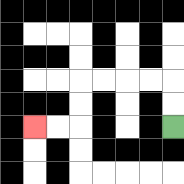{'start': '[7, 5]', 'end': '[1, 5]', 'path_directions': 'U,U,L,L,L,L,D,D,L,L', 'path_coordinates': '[[7, 5], [7, 4], [7, 3], [6, 3], [5, 3], [4, 3], [3, 3], [3, 4], [3, 5], [2, 5], [1, 5]]'}